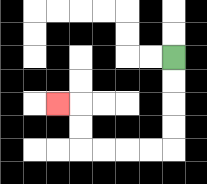{'start': '[7, 2]', 'end': '[2, 4]', 'path_directions': 'D,D,D,D,L,L,L,L,U,U,L', 'path_coordinates': '[[7, 2], [7, 3], [7, 4], [7, 5], [7, 6], [6, 6], [5, 6], [4, 6], [3, 6], [3, 5], [3, 4], [2, 4]]'}